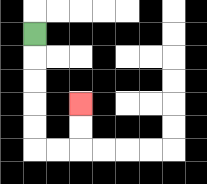{'start': '[1, 1]', 'end': '[3, 4]', 'path_directions': 'D,D,D,D,D,R,R,U,U', 'path_coordinates': '[[1, 1], [1, 2], [1, 3], [1, 4], [1, 5], [1, 6], [2, 6], [3, 6], [3, 5], [3, 4]]'}